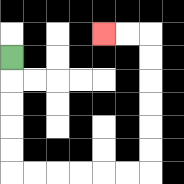{'start': '[0, 2]', 'end': '[4, 1]', 'path_directions': 'D,D,D,D,D,R,R,R,R,R,R,U,U,U,U,U,U,L,L', 'path_coordinates': '[[0, 2], [0, 3], [0, 4], [0, 5], [0, 6], [0, 7], [1, 7], [2, 7], [3, 7], [4, 7], [5, 7], [6, 7], [6, 6], [6, 5], [6, 4], [6, 3], [6, 2], [6, 1], [5, 1], [4, 1]]'}